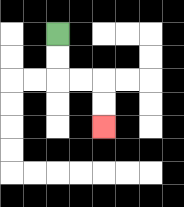{'start': '[2, 1]', 'end': '[4, 5]', 'path_directions': 'D,D,R,R,D,D', 'path_coordinates': '[[2, 1], [2, 2], [2, 3], [3, 3], [4, 3], [4, 4], [4, 5]]'}